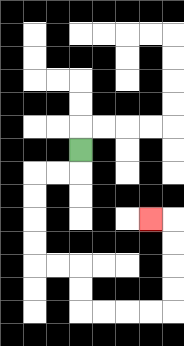{'start': '[3, 6]', 'end': '[6, 9]', 'path_directions': 'D,L,L,D,D,D,D,R,R,D,D,R,R,R,R,U,U,U,U,L', 'path_coordinates': '[[3, 6], [3, 7], [2, 7], [1, 7], [1, 8], [1, 9], [1, 10], [1, 11], [2, 11], [3, 11], [3, 12], [3, 13], [4, 13], [5, 13], [6, 13], [7, 13], [7, 12], [7, 11], [7, 10], [7, 9], [6, 9]]'}